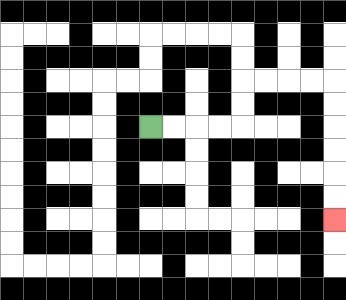{'start': '[6, 5]', 'end': '[14, 9]', 'path_directions': 'R,R,R,R,U,U,R,R,R,R,D,D,D,D,D,D', 'path_coordinates': '[[6, 5], [7, 5], [8, 5], [9, 5], [10, 5], [10, 4], [10, 3], [11, 3], [12, 3], [13, 3], [14, 3], [14, 4], [14, 5], [14, 6], [14, 7], [14, 8], [14, 9]]'}